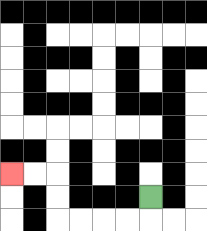{'start': '[6, 8]', 'end': '[0, 7]', 'path_directions': 'D,L,L,L,L,U,U,L,L', 'path_coordinates': '[[6, 8], [6, 9], [5, 9], [4, 9], [3, 9], [2, 9], [2, 8], [2, 7], [1, 7], [0, 7]]'}